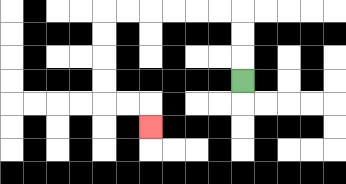{'start': '[10, 3]', 'end': '[6, 5]', 'path_directions': 'U,U,U,L,L,L,L,L,L,D,D,D,D,R,R,D', 'path_coordinates': '[[10, 3], [10, 2], [10, 1], [10, 0], [9, 0], [8, 0], [7, 0], [6, 0], [5, 0], [4, 0], [4, 1], [4, 2], [4, 3], [4, 4], [5, 4], [6, 4], [6, 5]]'}